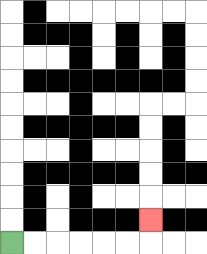{'start': '[0, 10]', 'end': '[6, 9]', 'path_directions': 'R,R,R,R,R,R,U', 'path_coordinates': '[[0, 10], [1, 10], [2, 10], [3, 10], [4, 10], [5, 10], [6, 10], [6, 9]]'}